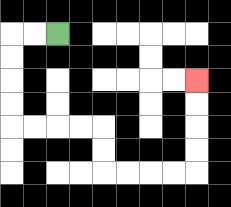{'start': '[2, 1]', 'end': '[8, 3]', 'path_directions': 'L,L,D,D,D,D,R,R,R,R,D,D,R,R,R,R,U,U,U,U', 'path_coordinates': '[[2, 1], [1, 1], [0, 1], [0, 2], [0, 3], [0, 4], [0, 5], [1, 5], [2, 5], [3, 5], [4, 5], [4, 6], [4, 7], [5, 7], [6, 7], [7, 7], [8, 7], [8, 6], [8, 5], [8, 4], [8, 3]]'}